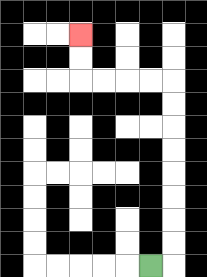{'start': '[6, 11]', 'end': '[3, 1]', 'path_directions': 'R,U,U,U,U,U,U,U,U,L,L,L,L,U,U', 'path_coordinates': '[[6, 11], [7, 11], [7, 10], [7, 9], [7, 8], [7, 7], [7, 6], [7, 5], [7, 4], [7, 3], [6, 3], [5, 3], [4, 3], [3, 3], [3, 2], [3, 1]]'}